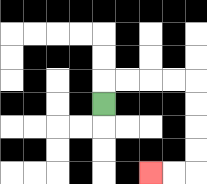{'start': '[4, 4]', 'end': '[6, 7]', 'path_directions': 'U,R,R,R,R,D,D,D,D,L,L', 'path_coordinates': '[[4, 4], [4, 3], [5, 3], [6, 3], [7, 3], [8, 3], [8, 4], [8, 5], [8, 6], [8, 7], [7, 7], [6, 7]]'}